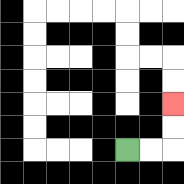{'start': '[5, 6]', 'end': '[7, 4]', 'path_directions': 'R,R,U,U', 'path_coordinates': '[[5, 6], [6, 6], [7, 6], [7, 5], [7, 4]]'}